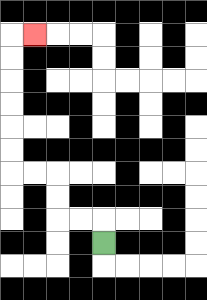{'start': '[4, 10]', 'end': '[1, 1]', 'path_directions': 'U,L,L,U,U,L,L,U,U,U,U,U,U,R', 'path_coordinates': '[[4, 10], [4, 9], [3, 9], [2, 9], [2, 8], [2, 7], [1, 7], [0, 7], [0, 6], [0, 5], [0, 4], [0, 3], [0, 2], [0, 1], [1, 1]]'}